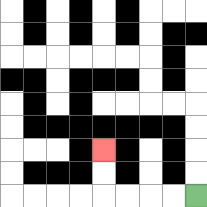{'start': '[8, 8]', 'end': '[4, 6]', 'path_directions': 'L,L,L,L,U,U', 'path_coordinates': '[[8, 8], [7, 8], [6, 8], [5, 8], [4, 8], [4, 7], [4, 6]]'}